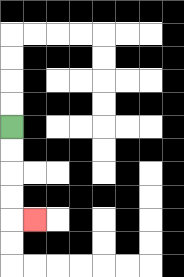{'start': '[0, 5]', 'end': '[1, 9]', 'path_directions': 'D,D,D,D,R', 'path_coordinates': '[[0, 5], [0, 6], [0, 7], [0, 8], [0, 9], [1, 9]]'}